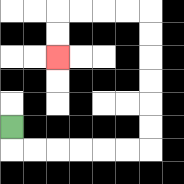{'start': '[0, 5]', 'end': '[2, 2]', 'path_directions': 'D,R,R,R,R,R,R,U,U,U,U,U,U,L,L,L,L,D,D', 'path_coordinates': '[[0, 5], [0, 6], [1, 6], [2, 6], [3, 6], [4, 6], [5, 6], [6, 6], [6, 5], [6, 4], [6, 3], [6, 2], [6, 1], [6, 0], [5, 0], [4, 0], [3, 0], [2, 0], [2, 1], [2, 2]]'}